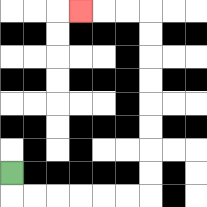{'start': '[0, 7]', 'end': '[3, 0]', 'path_directions': 'D,R,R,R,R,R,R,U,U,U,U,U,U,U,U,L,L,L', 'path_coordinates': '[[0, 7], [0, 8], [1, 8], [2, 8], [3, 8], [4, 8], [5, 8], [6, 8], [6, 7], [6, 6], [6, 5], [6, 4], [6, 3], [6, 2], [6, 1], [6, 0], [5, 0], [4, 0], [3, 0]]'}